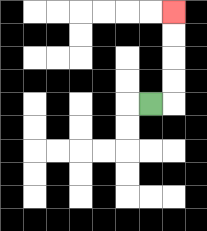{'start': '[6, 4]', 'end': '[7, 0]', 'path_directions': 'R,U,U,U,U', 'path_coordinates': '[[6, 4], [7, 4], [7, 3], [7, 2], [7, 1], [7, 0]]'}